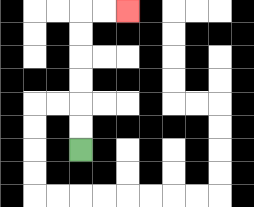{'start': '[3, 6]', 'end': '[5, 0]', 'path_directions': 'U,U,U,U,U,U,R,R', 'path_coordinates': '[[3, 6], [3, 5], [3, 4], [3, 3], [3, 2], [3, 1], [3, 0], [4, 0], [5, 0]]'}